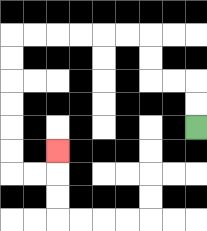{'start': '[8, 5]', 'end': '[2, 6]', 'path_directions': 'U,U,L,L,U,U,L,L,L,L,L,L,D,D,D,D,D,D,R,R,U', 'path_coordinates': '[[8, 5], [8, 4], [8, 3], [7, 3], [6, 3], [6, 2], [6, 1], [5, 1], [4, 1], [3, 1], [2, 1], [1, 1], [0, 1], [0, 2], [0, 3], [0, 4], [0, 5], [0, 6], [0, 7], [1, 7], [2, 7], [2, 6]]'}